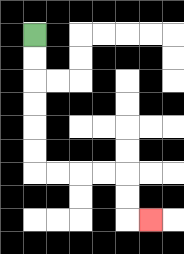{'start': '[1, 1]', 'end': '[6, 9]', 'path_directions': 'D,D,D,D,D,D,R,R,R,R,D,D,R', 'path_coordinates': '[[1, 1], [1, 2], [1, 3], [1, 4], [1, 5], [1, 6], [1, 7], [2, 7], [3, 7], [4, 7], [5, 7], [5, 8], [5, 9], [6, 9]]'}